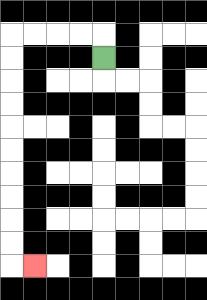{'start': '[4, 2]', 'end': '[1, 11]', 'path_directions': 'U,L,L,L,L,D,D,D,D,D,D,D,D,D,D,R', 'path_coordinates': '[[4, 2], [4, 1], [3, 1], [2, 1], [1, 1], [0, 1], [0, 2], [0, 3], [0, 4], [0, 5], [0, 6], [0, 7], [0, 8], [0, 9], [0, 10], [0, 11], [1, 11]]'}